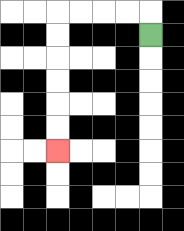{'start': '[6, 1]', 'end': '[2, 6]', 'path_directions': 'U,L,L,L,L,D,D,D,D,D,D', 'path_coordinates': '[[6, 1], [6, 0], [5, 0], [4, 0], [3, 0], [2, 0], [2, 1], [2, 2], [2, 3], [2, 4], [2, 5], [2, 6]]'}